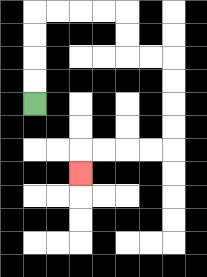{'start': '[1, 4]', 'end': '[3, 7]', 'path_directions': 'U,U,U,U,R,R,R,R,D,D,R,R,D,D,D,D,L,L,L,L,D', 'path_coordinates': '[[1, 4], [1, 3], [1, 2], [1, 1], [1, 0], [2, 0], [3, 0], [4, 0], [5, 0], [5, 1], [5, 2], [6, 2], [7, 2], [7, 3], [7, 4], [7, 5], [7, 6], [6, 6], [5, 6], [4, 6], [3, 6], [3, 7]]'}